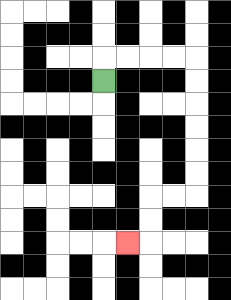{'start': '[4, 3]', 'end': '[5, 10]', 'path_directions': 'U,R,R,R,R,D,D,D,D,D,D,L,L,D,D,L', 'path_coordinates': '[[4, 3], [4, 2], [5, 2], [6, 2], [7, 2], [8, 2], [8, 3], [8, 4], [8, 5], [8, 6], [8, 7], [8, 8], [7, 8], [6, 8], [6, 9], [6, 10], [5, 10]]'}